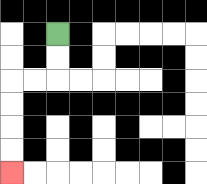{'start': '[2, 1]', 'end': '[0, 7]', 'path_directions': 'D,D,L,L,D,D,D,D', 'path_coordinates': '[[2, 1], [2, 2], [2, 3], [1, 3], [0, 3], [0, 4], [0, 5], [0, 6], [0, 7]]'}